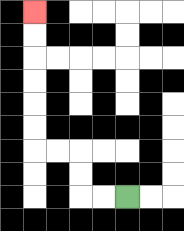{'start': '[5, 8]', 'end': '[1, 0]', 'path_directions': 'L,L,U,U,L,L,U,U,U,U,U,U', 'path_coordinates': '[[5, 8], [4, 8], [3, 8], [3, 7], [3, 6], [2, 6], [1, 6], [1, 5], [1, 4], [1, 3], [1, 2], [1, 1], [1, 0]]'}